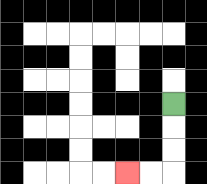{'start': '[7, 4]', 'end': '[5, 7]', 'path_directions': 'D,D,D,L,L', 'path_coordinates': '[[7, 4], [7, 5], [7, 6], [7, 7], [6, 7], [5, 7]]'}